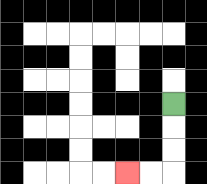{'start': '[7, 4]', 'end': '[5, 7]', 'path_directions': 'D,D,D,L,L', 'path_coordinates': '[[7, 4], [7, 5], [7, 6], [7, 7], [6, 7], [5, 7]]'}